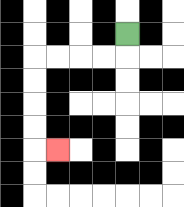{'start': '[5, 1]', 'end': '[2, 6]', 'path_directions': 'D,L,L,L,L,D,D,D,D,R', 'path_coordinates': '[[5, 1], [5, 2], [4, 2], [3, 2], [2, 2], [1, 2], [1, 3], [1, 4], [1, 5], [1, 6], [2, 6]]'}